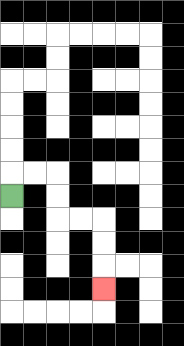{'start': '[0, 8]', 'end': '[4, 12]', 'path_directions': 'U,R,R,D,D,R,R,D,D,D', 'path_coordinates': '[[0, 8], [0, 7], [1, 7], [2, 7], [2, 8], [2, 9], [3, 9], [4, 9], [4, 10], [4, 11], [4, 12]]'}